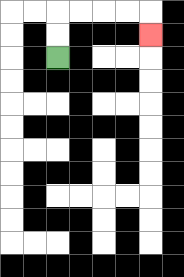{'start': '[2, 2]', 'end': '[6, 1]', 'path_directions': 'U,U,R,R,R,R,D', 'path_coordinates': '[[2, 2], [2, 1], [2, 0], [3, 0], [4, 0], [5, 0], [6, 0], [6, 1]]'}